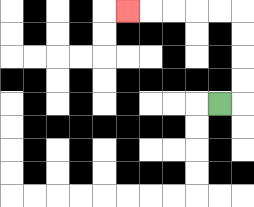{'start': '[9, 4]', 'end': '[5, 0]', 'path_directions': 'R,U,U,U,U,L,L,L,L,L', 'path_coordinates': '[[9, 4], [10, 4], [10, 3], [10, 2], [10, 1], [10, 0], [9, 0], [8, 0], [7, 0], [6, 0], [5, 0]]'}